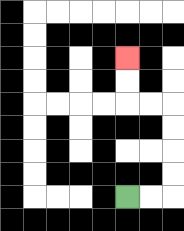{'start': '[5, 8]', 'end': '[5, 2]', 'path_directions': 'R,R,U,U,U,U,L,L,U,U', 'path_coordinates': '[[5, 8], [6, 8], [7, 8], [7, 7], [7, 6], [7, 5], [7, 4], [6, 4], [5, 4], [5, 3], [5, 2]]'}